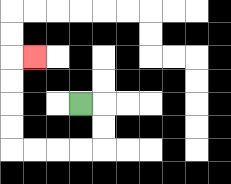{'start': '[3, 4]', 'end': '[1, 2]', 'path_directions': 'R,D,D,L,L,L,L,U,U,U,U,R', 'path_coordinates': '[[3, 4], [4, 4], [4, 5], [4, 6], [3, 6], [2, 6], [1, 6], [0, 6], [0, 5], [0, 4], [0, 3], [0, 2], [1, 2]]'}